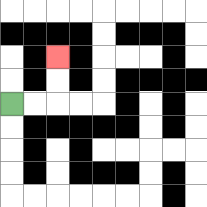{'start': '[0, 4]', 'end': '[2, 2]', 'path_directions': 'R,R,U,U', 'path_coordinates': '[[0, 4], [1, 4], [2, 4], [2, 3], [2, 2]]'}